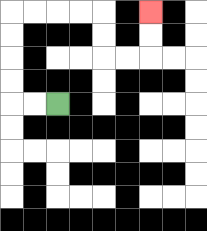{'start': '[2, 4]', 'end': '[6, 0]', 'path_directions': 'L,L,U,U,U,U,R,R,R,R,D,D,R,R,U,U', 'path_coordinates': '[[2, 4], [1, 4], [0, 4], [0, 3], [0, 2], [0, 1], [0, 0], [1, 0], [2, 0], [3, 0], [4, 0], [4, 1], [4, 2], [5, 2], [6, 2], [6, 1], [6, 0]]'}